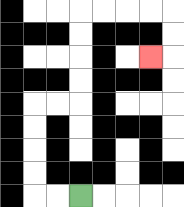{'start': '[3, 8]', 'end': '[6, 2]', 'path_directions': 'L,L,U,U,U,U,R,R,U,U,U,U,R,R,R,R,D,D,L', 'path_coordinates': '[[3, 8], [2, 8], [1, 8], [1, 7], [1, 6], [1, 5], [1, 4], [2, 4], [3, 4], [3, 3], [3, 2], [3, 1], [3, 0], [4, 0], [5, 0], [6, 0], [7, 0], [7, 1], [7, 2], [6, 2]]'}